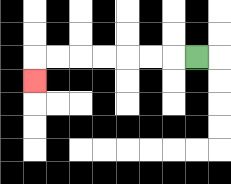{'start': '[8, 2]', 'end': '[1, 3]', 'path_directions': 'L,L,L,L,L,L,L,D', 'path_coordinates': '[[8, 2], [7, 2], [6, 2], [5, 2], [4, 2], [3, 2], [2, 2], [1, 2], [1, 3]]'}